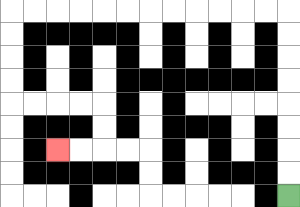{'start': '[12, 8]', 'end': '[2, 6]', 'path_directions': 'U,U,U,U,U,U,U,U,L,L,L,L,L,L,L,L,L,L,L,L,D,D,D,D,R,R,R,R,D,D,L,L', 'path_coordinates': '[[12, 8], [12, 7], [12, 6], [12, 5], [12, 4], [12, 3], [12, 2], [12, 1], [12, 0], [11, 0], [10, 0], [9, 0], [8, 0], [7, 0], [6, 0], [5, 0], [4, 0], [3, 0], [2, 0], [1, 0], [0, 0], [0, 1], [0, 2], [0, 3], [0, 4], [1, 4], [2, 4], [3, 4], [4, 4], [4, 5], [4, 6], [3, 6], [2, 6]]'}